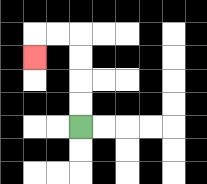{'start': '[3, 5]', 'end': '[1, 2]', 'path_directions': 'U,U,U,U,L,L,D', 'path_coordinates': '[[3, 5], [3, 4], [3, 3], [3, 2], [3, 1], [2, 1], [1, 1], [1, 2]]'}